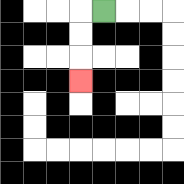{'start': '[4, 0]', 'end': '[3, 3]', 'path_directions': 'L,D,D,D', 'path_coordinates': '[[4, 0], [3, 0], [3, 1], [3, 2], [3, 3]]'}